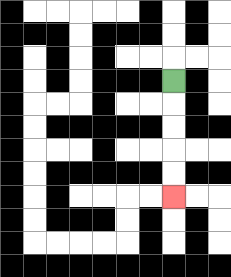{'start': '[7, 3]', 'end': '[7, 8]', 'path_directions': 'D,D,D,D,D', 'path_coordinates': '[[7, 3], [7, 4], [7, 5], [7, 6], [7, 7], [7, 8]]'}